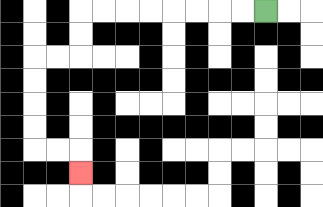{'start': '[11, 0]', 'end': '[3, 7]', 'path_directions': 'L,L,L,L,L,L,L,L,D,D,L,L,D,D,D,D,R,R,D', 'path_coordinates': '[[11, 0], [10, 0], [9, 0], [8, 0], [7, 0], [6, 0], [5, 0], [4, 0], [3, 0], [3, 1], [3, 2], [2, 2], [1, 2], [1, 3], [1, 4], [1, 5], [1, 6], [2, 6], [3, 6], [3, 7]]'}